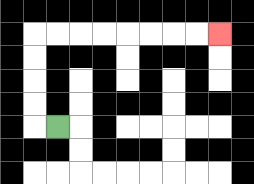{'start': '[2, 5]', 'end': '[9, 1]', 'path_directions': 'L,U,U,U,U,R,R,R,R,R,R,R,R', 'path_coordinates': '[[2, 5], [1, 5], [1, 4], [1, 3], [1, 2], [1, 1], [2, 1], [3, 1], [4, 1], [5, 1], [6, 1], [7, 1], [8, 1], [9, 1]]'}